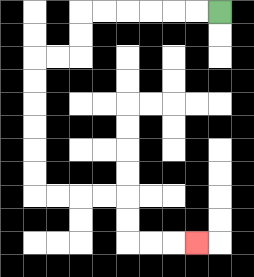{'start': '[9, 0]', 'end': '[8, 10]', 'path_directions': 'L,L,L,L,L,L,D,D,L,L,D,D,D,D,D,D,R,R,R,R,D,D,R,R,R', 'path_coordinates': '[[9, 0], [8, 0], [7, 0], [6, 0], [5, 0], [4, 0], [3, 0], [3, 1], [3, 2], [2, 2], [1, 2], [1, 3], [1, 4], [1, 5], [1, 6], [1, 7], [1, 8], [2, 8], [3, 8], [4, 8], [5, 8], [5, 9], [5, 10], [6, 10], [7, 10], [8, 10]]'}